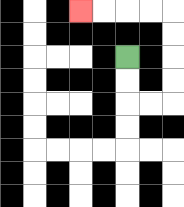{'start': '[5, 2]', 'end': '[3, 0]', 'path_directions': 'D,D,R,R,U,U,U,U,L,L,L,L', 'path_coordinates': '[[5, 2], [5, 3], [5, 4], [6, 4], [7, 4], [7, 3], [7, 2], [7, 1], [7, 0], [6, 0], [5, 0], [4, 0], [3, 0]]'}